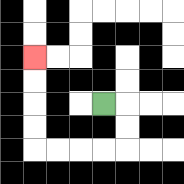{'start': '[4, 4]', 'end': '[1, 2]', 'path_directions': 'R,D,D,L,L,L,L,U,U,U,U', 'path_coordinates': '[[4, 4], [5, 4], [5, 5], [5, 6], [4, 6], [3, 6], [2, 6], [1, 6], [1, 5], [1, 4], [1, 3], [1, 2]]'}